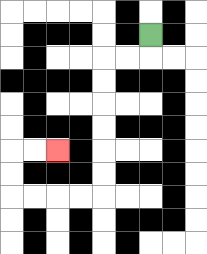{'start': '[6, 1]', 'end': '[2, 6]', 'path_directions': 'D,L,L,D,D,D,D,D,D,L,L,L,L,U,U,R,R', 'path_coordinates': '[[6, 1], [6, 2], [5, 2], [4, 2], [4, 3], [4, 4], [4, 5], [4, 6], [4, 7], [4, 8], [3, 8], [2, 8], [1, 8], [0, 8], [0, 7], [0, 6], [1, 6], [2, 6]]'}